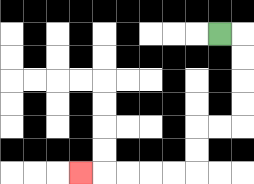{'start': '[9, 1]', 'end': '[3, 7]', 'path_directions': 'R,D,D,D,D,L,L,D,D,L,L,L,L,L', 'path_coordinates': '[[9, 1], [10, 1], [10, 2], [10, 3], [10, 4], [10, 5], [9, 5], [8, 5], [8, 6], [8, 7], [7, 7], [6, 7], [5, 7], [4, 7], [3, 7]]'}